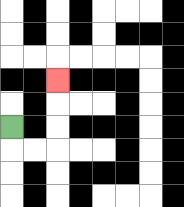{'start': '[0, 5]', 'end': '[2, 3]', 'path_directions': 'D,R,R,U,U,U', 'path_coordinates': '[[0, 5], [0, 6], [1, 6], [2, 6], [2, 5], [2, 4], [2, 3]]'}